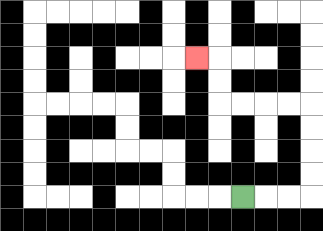{'start': '[10, 8]', 'end': '[8, 2]', 'path_directions': 'R,R,R,U,U,U,U,L,L,L,L,U,U,L', 'path_coordinates': '[[10, 8], [11, 8], [12, 8], [13, 8], [13, 7], [13, 6], [13, 5], [13, 4], [12, 4], [11, 4], [10, 4], [9, 4], [9, 3], [9, 2], [8, 2]]'}